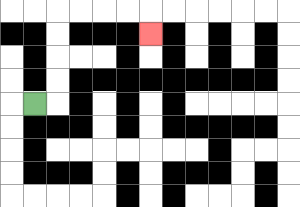{'start': '[1, 4]', 'end': '[6, 1]', 'path_directions': 'R,U,U,U,U,R,R,R,R,D', 'path_coordinates': '[[1, 4], [2, 4], [2, 3], [2, 2], [2, 1], [2, 0], [3, 0], [4, 0], [5, 0], [6, 0], [6, 1]]'}